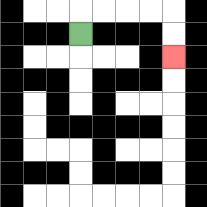{'start': '[3, 1]', 'end': '[7, 2]', 'path_directions': 'U,R,R,R,R,D,D', 'path_coordinates': '[[3, 1], [3, 0], [4, 0], [5, 0], [6, 0], [7, 0], [7, 1], [7, 2]]'}